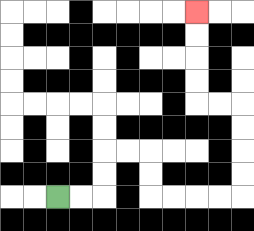{'start': '[2, 8]', 'end': '[8, 0]', 'path_directions': 'R,R,U,U,R,R,D,D,R,R,R,R,U,U,U,U,L,L,U,U,U,U', 'path_coordinates': '[[2, 8], [3, 8], [4, 8], [4, 7], [4, 6], [5, 6], [6, 6], [6, 7], [6, 8], [7, 8], [8, 8], [9, 8], [10, 8], [10, 7], [10, 6], [10, 5], [10, 4], [9, 4], [8, 4], [8, 3], [8, 2], [8, 1], [8, 0]]'}